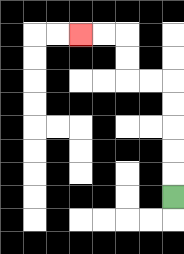{'start': '[7, 8]', 'end': '[3, 1]', 'path_directions': 'U,U,U,U,U,L,L,U,U,L,L', 'path_coordinates': '[[7, 8], [7, 7], [7, 6], [7, 5], [7, 4], [7, 3], [6, 3], [5, 3], [5, 2], [5, 1], [4, 1], [3, 1]]'}